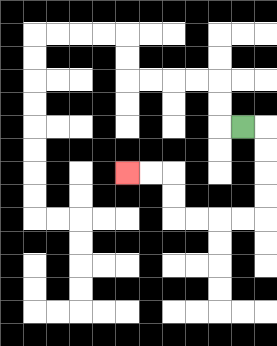{'start': '[10, 5]', 'end': '[5, 7]', 'path_directions': 'R,D,D,D,D,L,L,L,L,U,U,L,L', 'path_coordinates': '[[10, 5], [11, 5], [11, 6], [11, 7], [11, 8], [11, 9], [10, 9], [9, 9], [8, 9], [7, 9], [7, 8], [7, 7], [6, 7], [5, 7]]'}